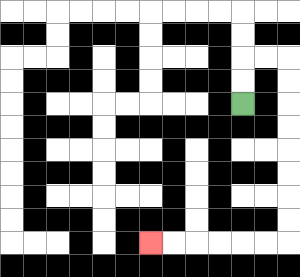{'start': '[10, 4]', 'end': '[6, 10]', 'path_directions': 'U,U,R,R,D,D,D,D,D,D,D,D,L,L,L,L,L,L', 'path_coordinates': '[[10, 4], [10, 3], [10, 2], [11, 2], [12, 2], [12, 3], [12, 4], [12, 5], [12, 6], [12, 7], [12, 8], [12, 9], [12, 10], [11, 10], [10, 10], [9, 10], [8, 10], [7, 10], [6, 10]]'}